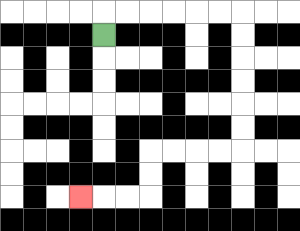{'start': '[4, 1]', 'end': '[3, 8]', 'path_directions': 'U,R,R,R,R,R,R,D,D,D,D,D,D,L,L,L,L,D,D,L,L,L', 'path_coordinates': '[[4, 1], [4, 0], [5, 0], [6, 0], [7, 0], [8, 0], [9, 0], [10, 0], [10, 1], [10, 2], [10, 3], [10, 4], [10, 5], [10, 6], [9, 6], [8, 6], [7, 6], [6, 6], [6, 7], [6, 8], [5, 8], [4, 8], [3, 8]]'}